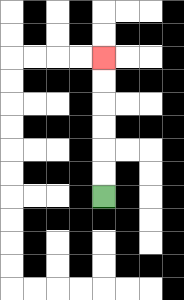{'start': '[4, 8]', 'end': '[4, 2]', 'path_directions': 'U,U,U,U,U,U', 'path_coordinates': '[[4, 8], [4, 7], [4, 6], [4, 5], [4, 4], [4, 3], [4, 2]]'}